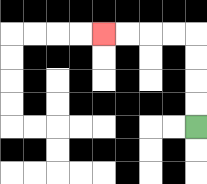{'start': '[8, 5]', 'end': '[4, 1]', 'path_directions': 'U,U,U,U,L,L,L,L', 'path_coordinates': '[[8, 5], [8, 4], [8, 3], [8, 2], [8, 1], [7, 1], [6, 1], [5, 1], [4, 1]]'}